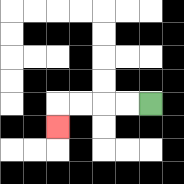{'start': '[6, 4]', 'end': '[2, 5]', 'path_directions': 'L,L,L,L,D', 'path_coordinates': '[[6, 4], [5, 4], [4, 4], [3, 4], [2, 4], [2, 5]]'}